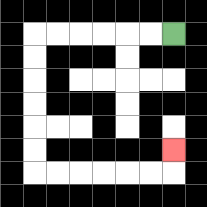{'start': '[7, 1]', 'end': '[7, 6]', 'path_directions': 'L,L,L,L,L,L,D,D,D,D,D,D,R,R,R,R,R,R,U', 'path_coordinates': '[[7, 1], [6, 1], [5, 1], [4, 1], [3, 1], [2, 1], [1, 1], [1, 2], [1, 3], [1, 4], [1, 5], [1, 6], [1, 7], [2, 7], [3, 7], [4, 7], [5, 7], [6, 7], [7, 7], [7, 6]]'}